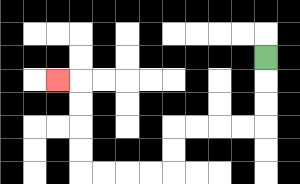{'start': '[11, 2]', 'end': '[2, 3]', 'path_directions': 'D,D,D,L,L,L,L,D,D,L,L,L,L,U,U,U,U,L', 'path_coordinates': '[[11, 2], [11, 3], [11, 4], [11, 5], [10, 5], [9, 5], [8, 5], [7, 5], [7, 6], [7, 7], [6, 7], [5, 7], [4, 7], [3, 7], [3, 6], [3, 5], [3, 4], [3, 3], [2, 3]]'}